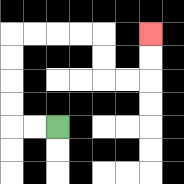{'start': '[2, 5]', 'end': '[6, 1]', 'path_directions': 'L,L,U,U,U,U,R,R,R,R,D,D,R,R,U,U', 'path_coordinates': '[[2, 5], [1, 5], [0, 5], [0, 4], [0, 3], [0, 2], [0, 1], [1, 1], [2, 1], [3, 1], [4, 1], [4, 2], [4, 3], [5, 3], [6, 3], [6, 2], [6, 1]]'}